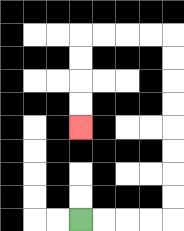{'start': '[3, 9]', 'end': '[3, 5]', 'path_directions': 'R,R,R,R,U,U,U,U,U,U,U,U,L,L,L,L,D,D,D,D', 'path_coordinates': '[[3, 9], [4, 9], [5, 9], [6, 9], [7, 9], [7, 8], [7, 7], [7, 6], [7, 5], [7, 4], [7, 3], [7, 2], [7, 1], [6, 1], [5, 1], [4, 1], [3, 1], [3, 2], [3, 3], [3, 4], [3, 5]]'}